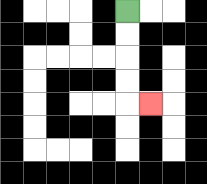{'start': '[5, 0]', 'end': '[6, 4]', 'path_directions': 'D,D,D,D,R', 'path_coordinates': '[[5, 0], [5, 1], [5, 2], [5, 3], [5, 4], [6, 4]]'}